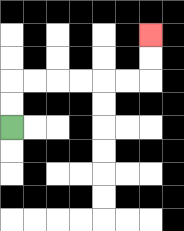{'start': '[0, 5]', 'end': '[6, 1]', 'path_directions': 'U,U,R,R,R,R,R,R,U,U', 'path_coordinates': '[[0, 5], [0, 4], [0, 3], [1, 3], [2, 3], [3, 3], [4, 3], [5, 3], [6, 3], [6, 2], [6, 1]]'}